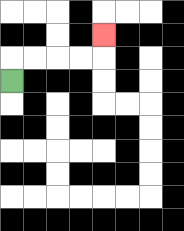{'start': '[0, 3]', 'end': '[4, 1]', 'path_directions': 'U,R,R,R,R,U', 'path_coordinates': '[[0, 3], [0, 2], [1, 2], [2, 2], [3, 2], [4, 2], [4, 1]]'}